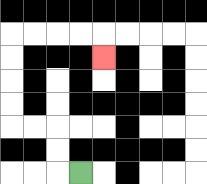{'start': '[3, 7]', 'end': '[4, 2]', 'path_directions': 'L,U,U,L,L,U,U,U,U,R,R,R,R,D', 'path_coordinates': '[[3, 7], [2, 7], [2, 6], [2, 5], [1, 5], [0, 5], [0, 4], [0, 3], [0, 2], [0, 1], [1, 1], [2, 1], [3, 1], [4, 1], [4, 2]]'}